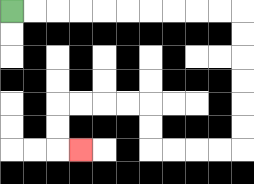{'start': '[0, 0]', 'end': '[3, 6]', 'path_directions': 'R,R,R,R,R,R,R,R,R,R,D,D,D,D,D,D,L,L,L,L,U,U,L,L,L,L,D,D,R', 'path_coordinates': '[[0, 0], [1, 0], [2, 0], [3, 0], [4, 0], [5, 0], [6, 0], [7, 0], [8, 0], [9, 0], [10, 0], [10, 1], [10, 2], [10, 3], [10, 4], [10, 5], [10, 6], [9, 6], [8, 6], [7, 6], [6, 6], [6, 5], [6, 4], [5, 4], [4, 4], [3, 4], [2, 4], [2, 5], [2, 6], [3, 6]]'}